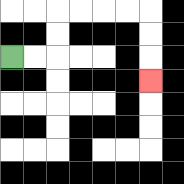{'start': '[0, 2]', 'end': '[6, 3]', 'path_directions': 'R,R,U,U,R,R,R,R,D,D,D', 'path_coordinates': '[[0, 2], [1, 2], [2, 2], [2, 1], [2, 0], [3, 0], [4, 0], [5, 0], [6, 0], [6, 1], [6, 2], [6, 3]]'}